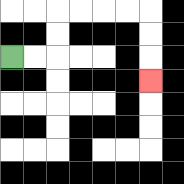{'start': '[0, 2]', 'end': '[6, 3]', 'path_directions': 'R,R,U,U,R,R,R,R,D,D,D', 'path_coordinates': '[[0, 2], [1, 2], [2, 2], [2, 1], [2, 0], [3, 0], [4, 0], [5, 0], [6, 0], [6, 1], [6, 2], [6, 3]]'}